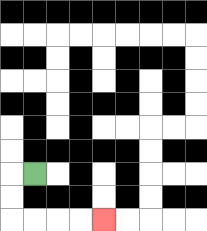{'start': '[1, 7]', 'end': '[4, 9]', 'path_directions': 'L,D,D,R,R,R,R', 'path_coordinates': '[[1, 7], [0, 7], [0, 8], [0, 9], [1, 9], [2, 9], [3, 9], [4, 9]]'}